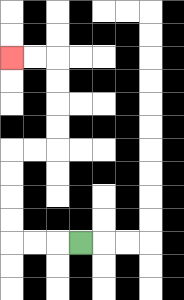{'start': '[3, 10]', 'end': '[0, 2]', 'path_directions': 'L,L,L,U,U,U,U,R,R,U,U,U,U,L,L', 'path_coordinates': '[[3, 10], [2, 10], [1, 10], [0, 10], [0, 9], [0, 8], [0, 7], [0, 6], [1, 6], [2, 6], [2, 5], [2, 4], [2, 3], [2, 2], [1, 2], [0, 2]]'}